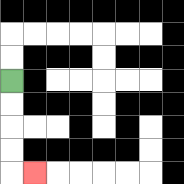{'start': '[0, 3]', 'end': '[1, 7]', 'path_directions': 'D,D,D,D,R', 'path_coordinates': '[[0, 3], [0, 4], [0, 5], [0, 6], [0, 7], [1, 7]]'}